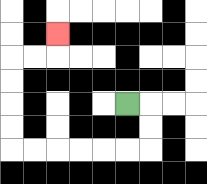{'start': '[5, 4]', 'end': '[2, 1]', 'path_directions': 'R,D,D,L,L,L,L,L,L,U,U,U,U,R,R,U', 'path_coordinates': '[[5, 4], [6, 4], [6, 5], [6, 6], [5, 6], [4, 6], [3, 6], [2, 6], [1, 6], [0, 6], [0, 5], [0, 4], [0, 3], [0, 2], [1, 2], [2, 2], [2, 1]]'}